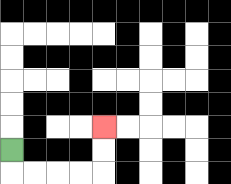{'start': '[0, 6]', 'end': '[4, 5]', 'path_directions': 'D,R,R,R,R,U,U', 'path_coordinates': '[[0, 6], [0, 7], [1, 7], [2, 7], [3, 7], [4, 7], [4, 6], [4, 5]]'}